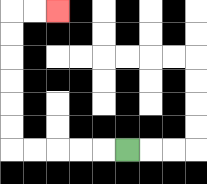{'start': '[5, 6]', 'end': '[2, 0]', 'path_directions': 'L,L,L,L,L,U,U,U,U,U,U,R,R', 'path_coordinates': '[[5, 6], [4, 6], [3, 6], [2, 6], [1, 6], [0, 6], [0, 5], [0, 4], [0, 3], [0, 2], [0, 1], [0, 0], [1, 0], [2, 0]]'}